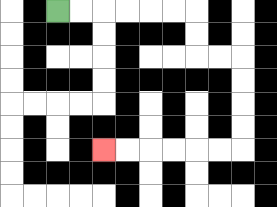{'start': '[2, 0]', 'end': '[4, 6]', 'path_directions': 'R,R,R,R,R,R,D,D,R,R,D,D,D,D,L,L,L,L,L,L', 'path_coordinates': '[[2, 0], [3, 0], [4, 0], [5, 0], [6, 0], [7, 0], [8, 0], [8, 1], [8, 2], [9, 2], [10, 2], [10, 3], [10, 4], [10, 5], [10, 6], [9, 6], [8, 6], [7, 6], [6, 6], [5, 6], [4, 6]]'}